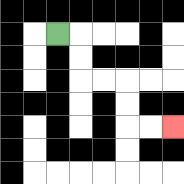{'start': '[2, 1]', 'end': '[7, 5]', 'path_directions': 'R,D,D,R,R,D,D,R,R', 'path_coordinates': '[[2, 1], [3, 1], [3, 2], [3, 3], [4, 3], [5, 3], [5, 4], [5, 5], [6, 5], [7, 5]]'}